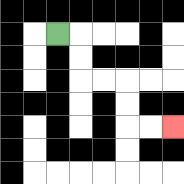{'start': '[2, 1]', 'end': '[7, 5]', 'path_directions': 'R,D,D,R,R,D,D,R,R', 'path_coordinates': '[[2, 1], [3, 1], [3, 2], [3, 3], [4, 3], [5, 3], [5, 4], [5, 5], [6, 5], [7, 5]]'}